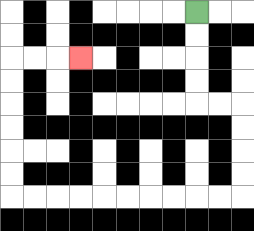{'start': '[8, 0]', 'end': '[3, 2]', 'path_directions': 'D,D,D,D,R,R,D,D,D,D,L,L,L,L,L,L,L,L,L,L,U,U,U,U,U,U,R,R,R', 'path_coordinates': '[[8, 0], [8, 1], [8, 2], [8, 3], [8, 4], [9, 4], [10, 4], [10, 5], [10, 6], [10, 7], [10, 8], [9, 8], [8, 8], [7, 8], [6, 8], [5, 8], [4, 8], [3, 8], [2, 8], [1, 8], [0, 8], [0, 7], [0, 6], [0, 5], [0, 4], [0, 3], [0, 2], [1, 2], [2, 2], [3, 2]]'}